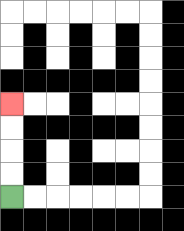{'start': '[0, 8]', 'end': '[0, 4]', 'path_directions': 'U,U,U,U', 'path_coordinates': '[[0, 8], [0, 7], [0, 6], [0, 5], [0, 4]]'}